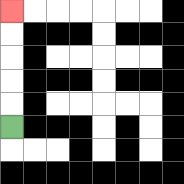{'start': '[0, 5]', 'end': '[0, 0]', 'path_directions': 'U,U,U,U,U', 'path_coordinates': '[[0, 5], [0, 4], [0, 3], [0, 2], [0, 1], [0, 0]]'}